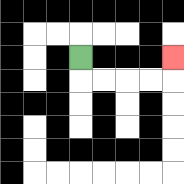{'start': '[3, 2]', 'end': '[7, 2]', 'path_directions': 'D,R,R,R,R,U', 'path_coordinates': '[[3, 2], [3, 3], [4, 3], [5, 3], [6, 3], [7, 3], [7, 2]]'}